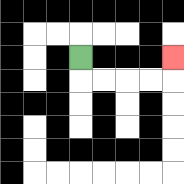{'start': '[3, 2]', 'end': '[7, 2]', 'path_directions': 'D,R,R,R,R,U', 'path_coordinates': '[[3, 2], [3, 3], [4, 3], [5, 3], [6, 3], [7, 3], [7, 2]]'}